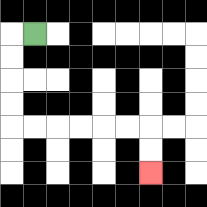{'start': '[1, 1]', 'end': '[6, 7]', 'path_directions': 'L,D,D,D,D,R,R,R,R,R,R,D,D', 'path_coordinates': '[[1, 1], [0, 1], [0, 2], [0, 3], [0, 4], [0, 5], [1, 5], [2, 5], [3, 5], [4, 5], [5, 5], [6, 5], [6, 6], [6, 7]]'}